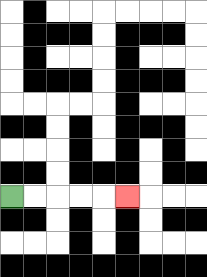{'start': '[0, 8]', 'end': '[5, 8]', 'path_directions': 'R,R,R,R,R', 'path_coordinates': '[[0, 8], [1, 8], [2, 8], [3, 8], [4, 8], [5, 8]]'}